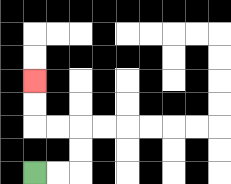{'start': '[1, 7]', 'end': '[1, 3]', 'path_directions': 'R,R,U,U,L,L,U,U', 'path_coordinates': '[[1, 7], [2, 7], [3, 7], [3, 6], [3, 5], [2, 5], [1, 5], [1, 4], [1, 3]]'}